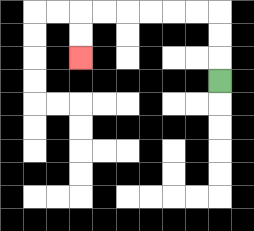{'start': '[9, 3]', 'end': '[3, 2]', 'path_directions': 'U,U,U,L,L,L,L,L,L,D,D', 'path_coordinates': '[[9, 3], [9, 2], [9, 1], [9, 0], [8, 0], [7, 0], [6, 0], [5, 0], [4, 0], [3, 0], [3, 1], [3, 2]]'}